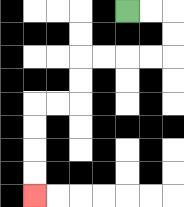{'start': '[5, 0]', 'end': '[1, 8]', 'path_directions': 'R,R,D,D,L,L,L,L,D,D,L,L,D,D,D,D', 'path_coordinates': '[[5, 0], [6, 0], [7, 0], [7, 1], [7, 2], [6, 2], [5, 2], [4, 2], [3, 2], [3, 3], [3, 4], [2, 4], [1, 4], [1, 5], [1, 6], [1, 7], [1, 8]]'}